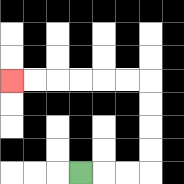{'start': '[3, 7]', 'end': '[0, 3]', 'path_directions': 'R,R,R,U,U,U,U,L,L,L,L,L,L', 'path_coordinates': '[[3, 7], [4, 7], [5, 7], [6, 7], [6, 6], [6, 5], [6, 4], [6, 3], [5, 3], [4, 3], [3, 3], [2, 3], [1, 3], [0, 3]]'}